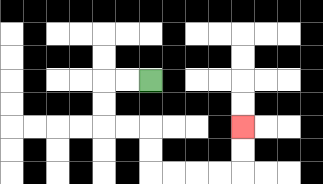{'start': '[6, 3]', 'end': '[10, 5]', 'path_directions': 'L,L,D,D,R,R,D,D,R,R,R,R,U,U', 'path_coordinates': '[[6, 3], [5, 3], [4, 3], [4, 4], [4, 5], [5, 5], [6, 5], [6, 6], [6, 7], [7, 7], [8, 7], [9, 7], [10, 7], [10, 6], [10, 5]]'}